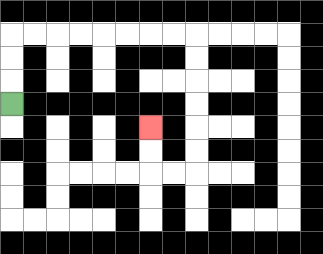{'start': '[0, 4]', 'end': '[6, 5]', 'path_directions': 'U,U,U,R,R,R,R,R,R,R,R,D,D,D,D,D,D,L,L,U,U', 'path_coordinates': '[[0, 4], [0, 3], [0, 2], [0, 1], [1, 1], [2, 1], [3, 1], [4, 1], [5, 1], [6, 1], [7, 1], [8, 1], [8, 2], [8, 3], [8, 4], [8, 5], [8, 6], [8, 7], [7, 7], [6, 7], [6, 6], [6, 5]]'}